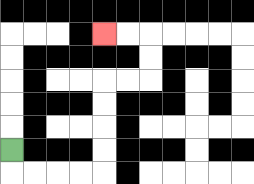{'start': '[0, 6]', 'end': '[4, 1]', 'path_directions': 'D,R,R,R,R,U,U,U,U,R,R,U,U,L,L', 'path_coordinates': '[[0, 6], [0, 7], [1, 7], [2, 7], [3, 7], [4, 7], [4, 6], [4, 5], [4, 4], [4, 3], [5, 3], [6, 3], [6, 2], [6, 1], [5, 1], [4, 1]]'}